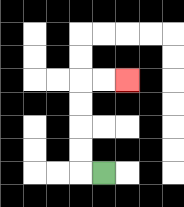{'start': '[4, 7]', 'end': '[5, 3]', 'path_directions': 'L,U,U,U,U,R,R', 'path_coordinates': '[[4, 7], [3, 7], [3, 6], [3, 5], [3, 4], [3, 3], [4, 3], [5, 3]]'}